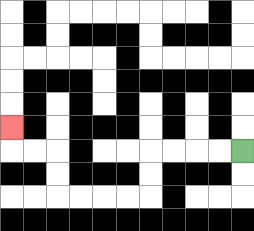{'start': '[10, 6]', 'end': '[0, 5]', 'path_directions': 'L,L,L,L,D,D,L,L,L,L,U,U,L,L,U', 'path_coordinates': '[[10, 6], [9, 6], [8, 6], [7, 6], [6, 6], [6, 7], [6, 8], [5, 8], [4, 8], [3, 8], [2, 8], [2, 7], [2, 6], [1, 6], [0, 6], [0, 5]]'}